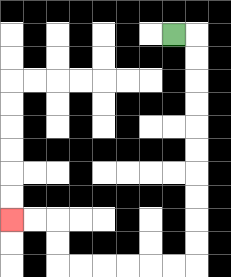{'start': '[7, 1]', 'end': '[0, 9]', 'path_directions': 'R,D,D,D,D,D,D,D,D,D,D,L,L,L,L,L,L,U,U,L,L', 'path_coordinates': '[[7, 1], [8, 1], [8, 2], [8, 3], [8, 4], [8, 5], [8, 6], [8, 7], [8, 8], [8, 9], [8, 10], [8, 11], [7, 11], [6, 11], [5, 11], [4, 11], [3, 11], [2, 11], [2, 10], [2, 9], [1, 9], [0, 9]]'}